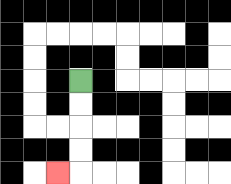{'start': '[3, 3]', 'end': '[2, 7]', 'path_directions': 'D,D,D,D,L', 'path_coordinates': '[[3, 3], [3, 4], [3, 5], [3, 6], [3, 7], [2, 7]]'}